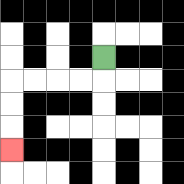{'start': '[4, 2]', 'end': '[0, 6]', 'path_directions': 'D,L,L,L,L,D,D,D', 'path_coordinates': '[[4, 2], [4, 3], [3, 3], [2, 3], [1, 3], [0, 3], [0, 4], [0, 5], [0, 6]]'}